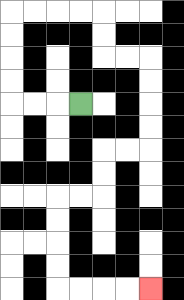{'start': '[3, 4]', 'end': '[6, 12]', 'path_directions': 'L,L,L,U,U,U,U,R,R,R,R,D,D,R,R,D,D,D,D,L,L,D,D,L,L,D,D,D,D,R,R,R,R', 'path_coordinates': '[[3, 4], [2, 4], [1, 4], [0, 4], [0, 3], [0, 2], [0, 1], [0, 0], [1, 0], [2, 0], [3, 0], [4, 0], [4, 1], [4, 2], [5, 2], [6, 2], [6, 3], [6, 4], [6, 5], [6, 6], [5, 6], [4, 6], [4, 7], [4, 8], [3, 8], [2, 8], [2, 9], [2, 10], [2, 11], [2, 12], [3, 12], [4, 12], [5, 12], [6, 12]]'}